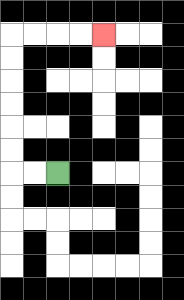{'start': '[2, 7]', 'end': '[4, 1]', 'path_directions': 'L,L,U,U,U,U,U,U,R,R,R,R', 'path_coordinates': '[[2, 7], [1, 7], [0, 7], [0, 6], [0, 5], [0, 4], [0, 3], [0, 2], [0, 1], [1, 1], [2, 1], [3, 1], [4, 1]]'}